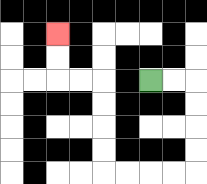{'start': '[6, 3]', 'end': '[2, 1]', 'path_directions': 'R,R,D,D,D,D,L,L,L,L,U,U,U,U,L,L,U,U', 'path_coordinates': '[[6, 3], [7, 3], [8, 3], [8, 4], [8, 5], [8, 6], [8, 7], [7, 7], [6, 7], [5, 7], [4, 7], [4, 6], [4, 5], [4, 4], [4, 3], [3, 3], [2, 3], [2, 2], [2, 1]]'}